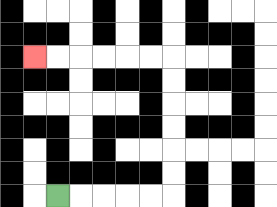{'start': '[2, 8]', 'end': '[1, 2]', 'path_directions': 'R,R,R,R,R,U,U,U,U,U,U,L,L,L,L,L,L', 'path_coordinates': '[[2, 8], [3, 8], [4, 8], [5, 8], [6, 8], [7, 8], [7, 7], [7, 6], [7, 5], [7, 4], [7, 3], [7, 2], [6, 2], [5, 2], [4, 2], [3, 2], [2, 2], [1, 2]]'}